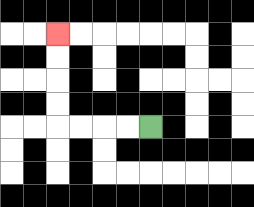{'start': '[6, 5]', 'end': '[2, 1]', 'path_directions': 'L,L,L,L,U,U,U,U', 'path_coordinates': '[[6, 5], [5, 5], [4, 5], [3, 5], [2, 5], [2, 4], [2, 3], [2, 2], [2, 1]]'}